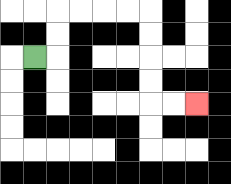{'start': '[1, 2]', 'end': '[8, 4]', 'path_directions': 'R,U,U,R,R,R,R,D,D,D,D,R,R', 'path_coordinates': '[[1, 2], [2, 2], [2, 1], [2, 0], [3, 0], [4, 0], [5, 0], [6, 0], [6, 1], [6, 2], [6, 3], [6, 4], [7, 4], [8, 4]]'}